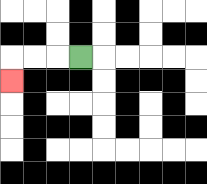{'start': '[3, 2]', 'end': '[0, 3]', 'path_directions': 'L,L,L,D', 'path_coordinates': '[[3, 2], [2, 2], [1, 2], [0, 2], [0, 3]]'}